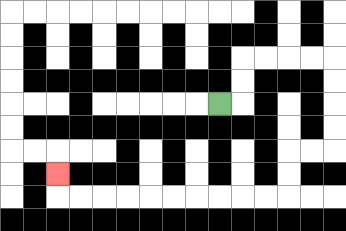{'start': '[9, 4]', 'end': '[2, 7]', 'path_directions': 'R,U,U,R,R,R,R,D,D,D,D,L,L,D,D,L,L,L,L,L,L,L,L,L,L,U', 'path_coordinates': '[[9, 4], [10, 4], [10, 3], [10, 2], [11, 2], [12, 2], [13, 2], [14, 2], [14, 3], [14, 4], [14, 5], [14, 6], [13, 6], [12, 6], [12, 7], [12, 8], [11, 8], [10, 8], [9, 8], [8, 8], [7, 8], [6, 8], [5, 8], [4, 8], [3, 8], [2, 8], [2, 7]]'}